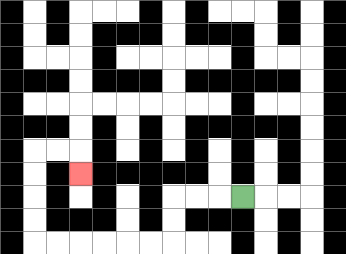{'start': '[10, 8]', 'end': '[3, 7]', 'path_directions': 'L,L,L,D,D,L,L,L,L,L,L,U,U,U,U,R,R,D', 'path_coordinates': '[[10, 8], [9, 8], [8, 8], [7, 8], [7, 9], [7, 10], [6, 10], [5, 10], [4, 10], [3, 10], [2, 10], [1, 10], [1, 9], [1, 8], [1, 7], [1, 6], [2, 6], [3, 6], [3, 7]]'}